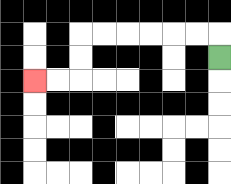{'start': '[9, 2]', 'end': '[1, 3]', 'path_directions': 'U,L,L,L,L,L,L,D,D,L,L', 'path_coordinates': '[[9, 2], [9, 1], [8, 1], [7, 1], [6, 1], [5, 1], [4, 1], [3, 1], [3, 2], [3, 3], [2, 3], [1, 3]]'}